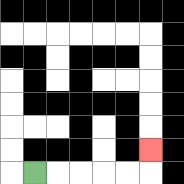{'start': '[1, 7]', 'end': '[6, 6]', 'path_directions': 'R,R,R,R,R,U', 'path_coordinates': '[[1, 7], [2, 7], [3, 7], [4, 7], [5, 7], [6, 7], [6, 6]]'}